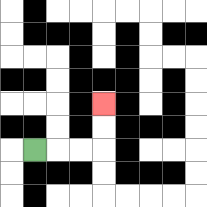{'start': '[1, 6]', 'end': '[4, 4]', 'path_directions': 'R,R,R,U,U', 'path_coordinates': '[[1, 6], [2, 6], [3, 6], [4, 6], [4, 5], [4, 4]]'}